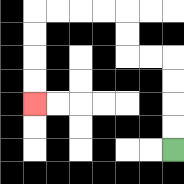{'start': '[7, 6]', 'end': '[1, 4]', 'path_directions': 'U,U,U,U,L,L,U,U,L,L,L,L,D,D,D,D', 'path_coordinates': '[[7, 6], [7, 5], [7, 4], [7, 3], [7, 2], [6, 2], [5, 2], [5, 1], [5, 0], [4, 0], [3, 0], [2, 0], [1, 0], [1, 1], [1, 2], [1, 3], [1, 4]]'}